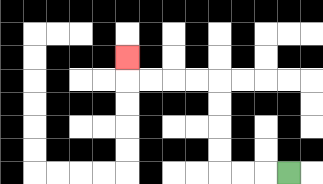{'start': '[12, 7]', 'end': '[5, 2]', 'path_directions': 'L,L,L,U,U,U,U,L,L,L,L,U', 'path_coordinates': '[[12, 7], [11, 7], [10, 7], [9, 7], [9, 6], [9, 5], [9, 4], [9, 3], [8, 3], [7, 3], [6, 3], [5, 3], [5, 2]]'}